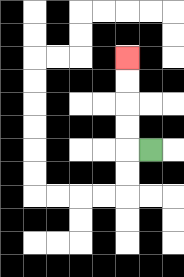{'start': '[6, 6]', 'end': '[5, 2]', 'path_directions': 'L,U,U,U,U', 'path_coordinates': '[[6, 6], [5, 6], [5, 5], [5, 4], [5, 3], [5, 2]]'}